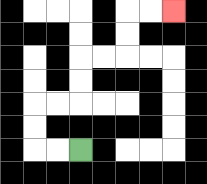{'start': '[3, 6]', 'end': '[7, 0]', 'path_directions': 'L,L,U,U,R,R,U,U,R,R,U,U,R,R', 'path_coordinates': '[[3, 6], [2, 6], [1, 6], [1, 5], [1, 4], [2, 4], [3, 4], [3, 3], [3, 2], [4, 2], [5, 2], [5, 1], [5, 0], [6, 0], [7, 0]]'}